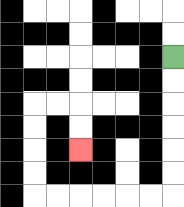{'start': '[7, 2]', 'end': '[3, 6]', 'path_directions': 'D,D,D,D,D,D,L,L,L,L,L,L,U,U,U,U,R,R,D,D', 'path_coordinates': '[[7, 2], [7, 3], [7, 4], [7, 5], [7, 6], [7, 7], [7, 8], [6, 8], [5, 8], [4, 8], [3, 8], [2, 8], [1, 8], [1, 7], [1, 6], [1, 5], [1, 4], [2, 4], [3, 4], [3, 5], [3, 6]]'}